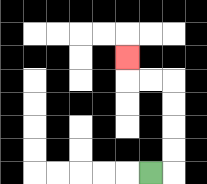{'start': '[6, 7]', 'end': '[5, 2]', 'path_directions': 'R,U,U,U,U,L,L,U', 'path_coordinates': '[[6, 7], [7, 7], [7, 6], [7, 5], [7, 4], [7, 3], [6, 3], [5, 3], [5, 2]]'}